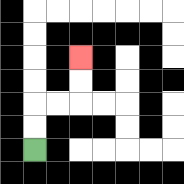{'start': '[1, 6]', 'end': '[3, 2]', 'path_directions': 'U,U,R,R,U,U', 'path_coordinates': '[[1, 6], [1, 5], [1, 4], [2, 4], [3, 4], [3, 3], [3, 2]]'}